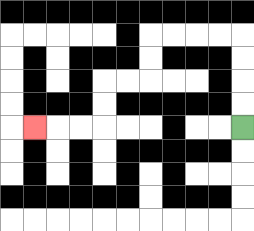{'start': '[10, 5]', 'end': '[1, 5]', 'path_directions': 'U,U,U,U,L,L,L,L,D,D,L,L,D,D,L,L,L', 'path_coordinates': '[[10, 5], [10, 4], [10, 3], [10, 2], [10, 1], [9, 1], [8, 1], [7, 1], [6, 1], [6, 2], [6, 3], [5, 3], [4, 3], [4, 4], [4, 5], [3, 5], [2, 5], [1, 5]]'}